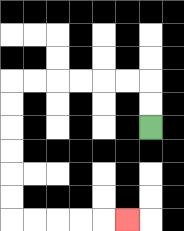{'start': '[6, 5]', 'end': '[5, 9]', 'path_directions': 'U,U,L,L,L,L,L,L,D,D,D,D,D,D,R,R,R,R,R', 'path_coordinates': '[[6, 5], [6, 4], [6, 3], [5, 3], [4, 3], [3, 3], [2, 3], [1, 3], [0, 3], [0, 4], [0, 5], [0, 6], [0, 7], [0, 8], [0, 9], [1, 9], [2, 9], [3, 9], [4, 9], [5, 9]]'}